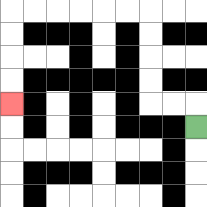{'start': '[8, 5]', 'end': '[0, 4]', 'path_directions': 'U,L,L,U,U,U,U,L,L,L,L,L,L,D,D,D,D', 'path_coordinates': '[[8, 5], [8, 4], [7, 4], [6, 4], [6, 3], [6, 2], [6, 1], [6, 0], [5, 0], [4, 0], [3, 0], [2, 0], [1, 0], [0, 0], [0, 1], [0, 2], [0, 3], [0, 4]]'}